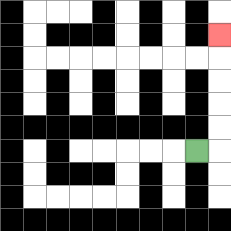{'start': '[8, 6]', 'end': '[9, 1]', 'path_directions': 'R,U,U,U,U,U', 'path_coordinates': '[[8, 6], [9, 6], [9, 5], [9, 4], [9, 3], [9, 2], [9, 1]]'}